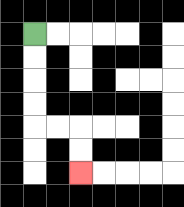{'start': '[1, 1]', 'end': '[3, 7]', 'path_directions': 'D,D,D,D,R,R,D,D', 'path_coordinates': '[[1, 1], [1, 2], [1, 3], [1, 4], [1, 5], [2, 5], [3, 5], [3, 6], [3, 7]]'}